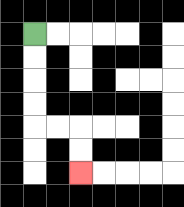{'start': '[1, 1]', 'end': '[3, 7]', 'path_directions': 'D,D,D,D,R,R,D,D', 'path_coordinates': '[[1, 1], [1, 2], [1, 3], [1, 4], [1, 5], [2, 5], [3, 5], [3, 6], [3, 7]]'}